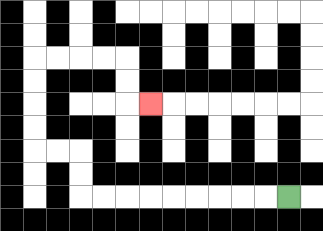{'start': '[12, 8]', 'end': '[6, 4]', 'path_directions': 'L,L,L,L,L,L,L,L,L,U,U,L,L,U,U,U,U,R,R,R,R,D,D,R', 'path_coordinates': '[[12, 8], [11, 8], [10, 8], [9, 8], [8, 8], [7, 8], [6, 8], [5, 8], [4, 8], [3, 8], [3, 7], [3, 6], [2, 6], [1, 6], [1, 5], [1, 4], [1, 3], [1, 2], [2, 2], [3, 2], [4, 2], [5, 2], [5, 3], [5, 4], [6, 4]]'}